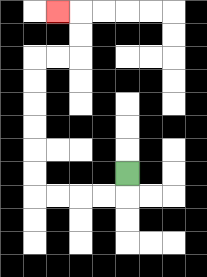{'start': '[5, 7]', 'end': '[2, 0]', 'path_directions': 'D,L,L,L,L,U,U,U,U,U,U,R,R,U,U,L', 'path_coordinates': '[[5, 7], [5, 8], [4, 8], [3, 8], [2, 8], [1, 8], [1, 7], [1, 6], [1, 5], [1, 4], [1, 3], [1, 2], [2, 2], [3, 2], [3, 1], [3, 0], [2, 0]]'}